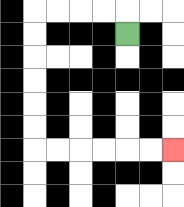{'start': '[5, 1]', 'end': '[7, 6]', 'path_directions': 'U,L,L,L,L,D,D,D,D,D,D,R,R,R,R,R,R', 'path_coordinates': '[[5, 1], [5, 0], [4, 0], [3, 0], [2, 0], [1, 0], [1, 1], [1, 2], [1, 3], [1, 4], [1, 5], [1, 6], [2, 6], [3, 6], [4, 6], [5, 6], [6, 6], [7, 6]]'}